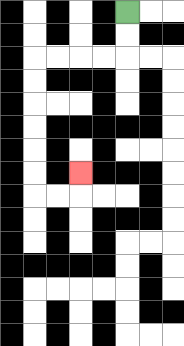{'start': '[5, 0]', 'end': '[3, 7]', 'path_directions': 'D,D,L,L,L,L,D,D,D,D,D,D,R,R,U', 'path_coordinates': '[[5, 0], [5, 1], [5, 2], [4, 2], [3, 2], [2, 2], [1, 2], [1, 3], [1, 4], [1, 5], [1, 6], [1, 7], [1, 8], [2, 8], [3, 8], [3, 7]]'}